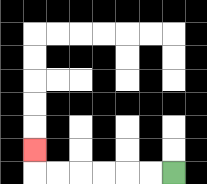{'start': '[7, 7]', 'end': '[1, 6]', 'path_directions': 'L,L,L,L,L,L,U', 'path_coordinates': '[[7, 7], [6, 7], [5, 7], [4, 7], [3, 7], [2, 7], [1, 7], [1, 6]]'}